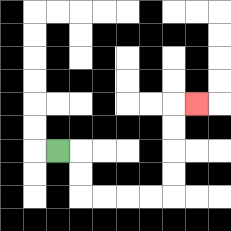{'start': '[2, 6]', 'end': '[8, 4]', 'path_directions': 'R,D,D,R,R,R,R,U,U,U,U,R', 'path_coordinates': '[[2, 6], [3, 6], [3, 7], [3, 8], [4, 8], [5, 8], [6, 8], [7, 8], [7, 7], [7, 6], [7, 5], [7, 4], [8, 4]]'}